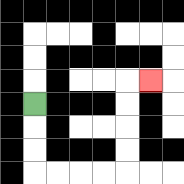{'start': '[1, 4]', 'end': '[6, 3]', 'path_directions': 'D,D,D,R,R,R,R,U,U,U,U,R', 'path_coordinates': '[[1, 4], [1, 5], [1, 6], [1, 7], [2, 7], [3, 7], [4, 7], [5, 7], [5, 6], [5, 5], [5, 4], [5, 3], [6, 3]]'}